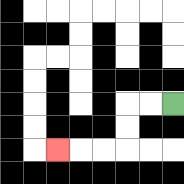{'start': '[7, 4]', 'end': '[2, 6]', 'path_directions': 'L,L,D,D,L,L,L', 'path_coordinates': '[[7, 4], [6, 4], [5, 4], [5, 5], [5, 6], [4, 6], [3, 6], [2, 6]]'}